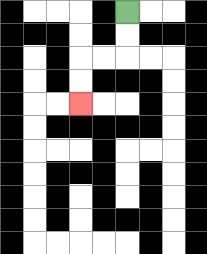{'start': '[5, 0]', 'end': '[3, 4]', 'path_directions': 'D,D,L,L,D,D', 'path_coordinates': '[[5, 0], [5, 1], [5, 2], [4, 2], [3, 2], [3, 3], [3, 4]]'}